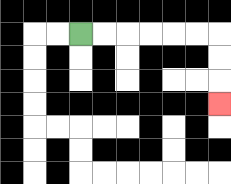{'start': '[3, 1]', 'end': '[9, 4]', 'path_directions': 'R,R,R,R,R,R,D,D,D', 'path_coordinates': '[[3, 1], [4, 1], [5, 1], [6, 1], [7, 1], [8, 1], [9, 1], [9, 2], [9, 3], [9, 4]]'}